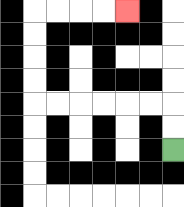{'start': '[7, 6]', 'end': '[5, 0]', 'path_directions': 'U,U,L,L,L,L,L,L,U,U,U,U,R,R,R,R', 'path_coordinates': '[[7, 6], [7, 5], [7, 4], [6, 4], [5, 4], [4, 4], [3, 4], [2, 4], [1, 4], [1, 3], [1, 2], [1, 1], [1, 0], [2, 0], [3, 0], [4, 0], [5, 0]]'}